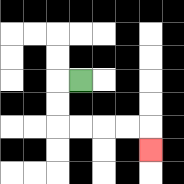{'start': '[3, 3]', 'end': '[6, 6]', 'path_directions': 'L,D,D,R,R,R,R,D', 'path_coordinates': '[[3, 3], [2, 3], [2, 4], [2, 5], [3, 5], [4, 5], [5, 5], [6, 5], [6, 6]]'}